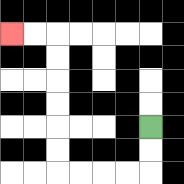{'start': '[6, 5]', 'end': '[0, 1]', 'path_directions': 'D,D,L,L,L,L,U,U,U,U,U,U,L,L', 'path_coordinates': '[[6, 5], [6, 6], [6, 7], [5, 7], [4, 7], [3, 7], [2, 7], [2, 6], [2, 5], [2, 4], [2, 3], [2, 2], [2, 1], [1, 1], [0, 1]]'}